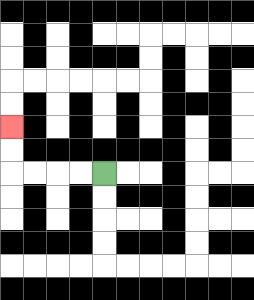{'start': '[4, 7]', 'end': '[0, 5]', 'path_directions': 'L,L,L,L,U,U', 'path_coordinates': '[[4, 7], [3, 7], [2, 7], [1, 7], [0, 7], [0, 6], [0, 5]]'}